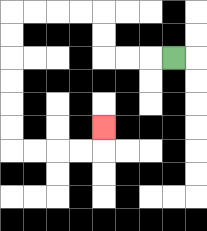{'start': '[7, 2]', 'end': '[4, 5]', 'path_directions': 'L,L,L,U,U,L,L,L,L,D,D,D,D,D,D,R,R,R,R,U', 'path_coordinates': '[[7, 2], [6, 2], [5, 2], [4, 2], [4, 1], [4, 0], [3, 0], [2, 0], [1, 0], [0, 0], [0, 1], [0, 2], [0, 3], [0, 4], [0, 5], [0, 6], [1, 6], [2, 6], [3, 6], [4, 6], [4, 5]]'}